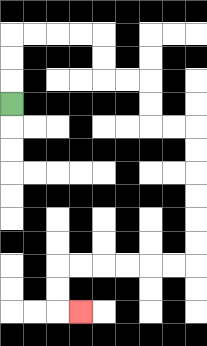{'start': '[0, 4]', 'end': '[3, 13]', 'path_directions': 'U,U,U,R,R,R,R,D,D,R,R,D,D,R,R,D,D,D,D,D,D,L,L,L,L,L,L,D,D,R', 'path_coordinates': '[[0, 4], [0, 3], [0, 2], [0, 1], [1, 1], [2, 1], [3, 1], [4, 1], [4, 2], [4, 3], [5, 3], [6, 3], [6, 4], [6, 5], [7, 5], [8, 5], [8, 6], [8, 7], [8, 8], [8, 9], [8, 10], [8, 11], [7, 11], [6, 11], [5, 11], [4, 11], [3, 11], [2, 11], [2, 12], [2, 13], [3, 13]]'}